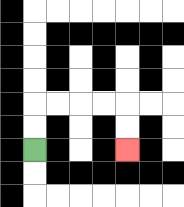{'start': '[1, 6]', 'end': '[5, 6]', 'path_directions': 'U,U,R,R,R,R,D,D', 'path_coordinates': '[[1, 6], [1, 5], [1, 4], [2, 4], [3, 4], [4, 4], [5, 4], [5, 5], [5, 6]]'}